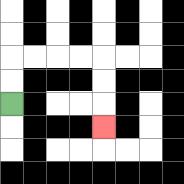{'start': '[0, 4]', 'end': '[4, 5]', 'path_directions': 'U,U,R,R,R,R,D,D,D', 'path_coordinates': '[[0, 4], [0, 3], [0, 2], [1, 2], [2, 2], [3, 2], [4, 2], [4, 3], [4, 4], [4, 5]]'}